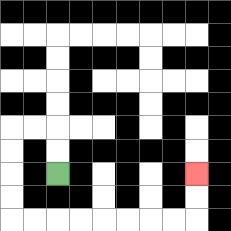{'start': '[2, 7]', 'end': '[8, 7]', 'path_directions': 'U,U,L,L,D,D,D,D,R,R,R,R,R,R,R,R,U,U', 'path_coordinates': '[[2, 7], [2, 6], [2, 5], [1, 5], [0, 5], [0, 6], [0, 7], [0, 8], [0, 9], [1, 9], [2, 9], [3, 9], [4, 9], [5, 9], [6, 9], [7, 9], [8, 9], [8, 8], [8, 7]]'}